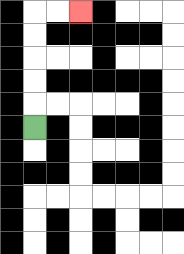{'start': '[1, 5]', 'end': '[3, 0]', 'path_directions': 'U,U,U,U,U,R,R', 'path_coordinates': '[[1, 5], [1, 4], [1, 3], [1, 2], [1, 1], [1, 0], [2, 0], [3, 0]]'}